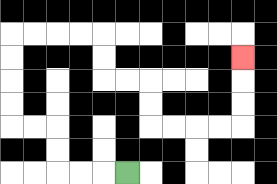{'start': '[5, 7]', 'end': '[10, 2]', 'path_directions': 'L,L,L,U,U,L,L,U,U,U,U,R,R,R,R,D,D,R,R,D,D,R,R,R,R,U,U,U', 'path_coordinates': '[[5, 7], [4, 7], [3, 7], [2, 7], [2, 6], [2, 5], [1, 5], [0, 5], [0, 4], [0, 3], [0, 2], [0, 1], [1, 1], [2, 1], [3, 1], [4, 1], [4, 2], [4, 3], [5, 3], [6, 3], [6, 4], [6, 5], [7, 5], [8, 5], [9, 5], [10, 5], [10, 4], [10, 3], [10, 2]]'}